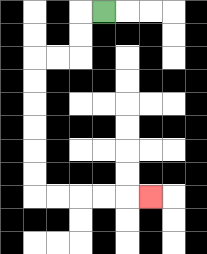{'start': '[4, 0]', 'end': '[6, 8]', 'path_directions': 'L,D,D,L,L,D,D,D,D,D,D,R,R,R,R,R', 'path_coordinates': '[[4, 0], [3, 0], [3, 1], [3, 2], [2, 2], [1, 2], [1, 3], [1, 4], [1, 5], [1, 6], [1, 7], [1, 8], [2, 8], [3, 8], [4, 8], [5, 8], [6, 8]]'}